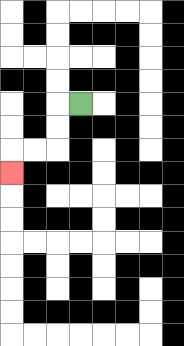{'start': '[3, 4]', 'end': '[0, 7]', 'path_directions': 'L,D,D,L,L,D', 'path_coordinates': '[[3, 4], [2, 4], [2, 5], [2, 6], [1, 6], [0, 6], [0, 7]]'}